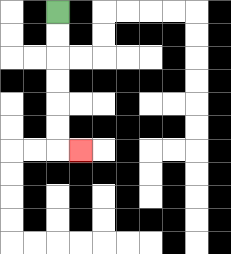{'start': '[2, 0]', 'end': '[3, 6]', 'path_directions': 'D,D,D,D,D,D,R', 'path_coordinates': '[[2, 0], [2, 1], [2, 2], [2, 3], [2, 4], [2, 5], [2, 6], [3, 6]]'}